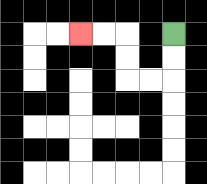{'start': '[7, 1]', 'end': '[3, 1]', 'path_directions': 'D,D,L,L,U,U,L,L', 'path_coordinates': '[[7, 1], [7, 2], [7, 3], [6, 3], [5, 3], [5, 2], [5, 1], [4, 1], [3, 1]]'}